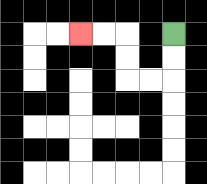{'start': '[7, 1]', 'end': '[3, 1]', 'path_directions': 'D,D,L,L,U,U,L,L', 'path_coordinates': '[[7, 1], [7, 2], [7, 3], [6, 3], [5, 3], [5, 2], [5, 1], [4, 1], [3, 1]]'}